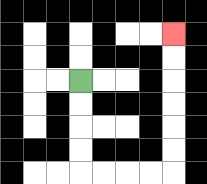{'start': '[3, 3]', 'end': '[7, 1]', 'path_directions': 'D,D,D,D,R,R,R,R,U,U,U,U,U,U', 'path_coordinates': '[[3, 3], [3, 4], [3, 5], [3, 6], [3, 7], [4, 7], [5, 7], [6, 7], [7, 7], [7, 6], [7, 5], [7, 4], [7, 3], [7, 2], [7, 1]]'}